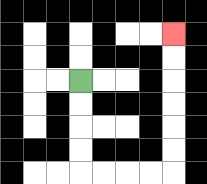{'start': '[3, 3]', 'end': '[7, 1]', 'path_directions': 'D,D,D,D,R,R,R,R,U,U,U,U,U,U', 'path_coordinates': '[[3, 3], [3, 4], [3, 5], [3, 6], [3, 7], [4, 7], [5, 7], [6, 7], [7, 7], [7, 6], [7, 5], [7, 4], [7, 3], [7, 2], [7, 1]]'}